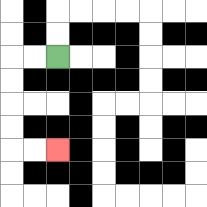{'start': '[2, 2]', 'end': '[2, 6]', 'path_directions': 'L,L,D,D,D,D,R,R', 'path_coordinates': '[[2, 2], [1, 2], [0, 2], [0, 3], [0, 4], [0, 5], [0, 6], [1, 6], [2, 6]]'}